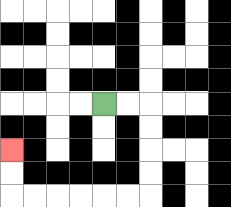{'start': '[4, 4]', 'end': '[0, 6]', 'path_directions': 'R,R,D,D,D,D,L,L,L,L,L,L,U,U', 'path_coordinates': '[[4, 4], [5, 4], [6, 4], [6, 5], [6, 6], [6, 7], [6, 8], [5, 8], [4, 8], [3, 8], [2, 8], [1, 8], [0, 8], [0, 7], [0, 6]]'}